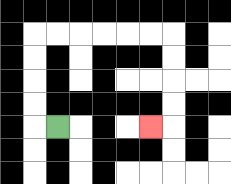{'start': '[2, 5]', 'end': '[6, 5]', 'path_directions': 'L,U,U,U,U,R,R,R,R,R,R,D,D,D,D,L', 'path_coordinates': '[[2, 5], [1, 5], [1, 4], [1, 3], [1, 2], [1, 1], [2, 1], [3, 1], [4, 1], [5, 1], [6, 1], [7, 1], [7, 2], [7, 3], [7, 4], [7, 5], [6, 5]]'}